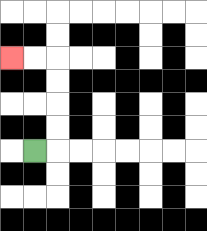{'start': '[1, 6]', 'end': '[0, 2]', 'path_directions': 'R,U,U,U,U,L,L', 'path_coordinates': '[[1, 6], [2, 6], [2, 5], [2, 4], [2, 3], [2, 2], [1, 2], [0, 2]]'}